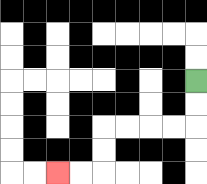{'start': '[8, 3]', 'end': '[2, 7]', 'path_directions': 'D,D,L,L,L,L,D,D,L,L', 'path_coordinates': '[[8, 3], [8, 4], [8, 5], [7, 5], [6, 5], [5, 5], [4, 5], [4, 6], [4, 7], [3, 7], [2, 7]]'}